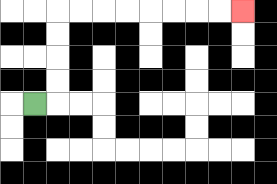{'start': '[1, 4]', 'end': '[10, 0]', 'path_directions': 'R,U,U,U,U,R,R,R,R,R,R,R,R', 'path_coordinates': '[[1, 4], [2, 4], [2, 3], [2, 2], [2, 1], [2, 0], [3, 0], [4, 0], [5, 0], [6, 0], [7, 0], [8, 0], [9, 0], [10, 0]]'}